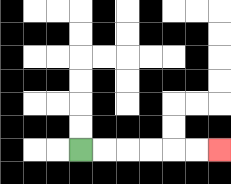{'start': '[3, 6]', 'end': '[9, 6]', 'path_directions': 'R,R,R,R,R,R', 'path_coordinates': '[[3, 6], [4, 6], [5, 6], [6, 6], [7, 6], [8, 6], [9, 6]]'}